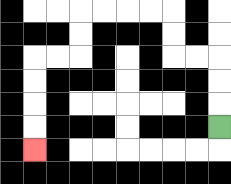{'start': '[9, 5]', 'end': '[1, 6]', 'path_directions': 'U,U,U,L,L,U,U,L,L,L,L,D,D,L,L,D,D,D,D', 'path_coordinates': '[[9, 5], [9, 4], [9, 3], [9, 2], [8, 2], [7, 2], [7, 1], [7, 0], [6, 0], [5, 0], [4, 0], [3, 0], [3, 1], [3, 2], [2, 2], [1, 2], [1, 3], [1, 4], [1, 5], [1, 6]]'}